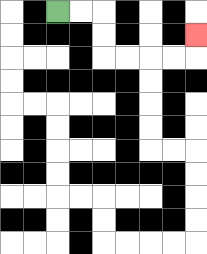{'start': '[2, 0]', 'end': '[8, 1]', 'path_directions': 'R,R,D,D,R,R,R,R,U', 'path_coordinates': '[[2, 0], [3, 0], [4, 0], [4, 1], [4, 2], [5, 2], [6, 2], [7, 2], [8, 2], [8, 1]]'}